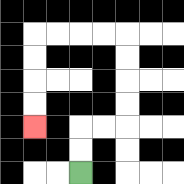{'start': '[3, 7]', 'end': '[1, 5]', 'path_directions': 'U,U,R,R,U,U,U,U,L,L,L,L,D,D,D,D', 'path_coordinates': '[[3, 7], [3, 6], [3, 5], [4, 5], [5, 5], [5, 4], [5, 3], [5, 2], [5, 1], [4, 1], [3, 1], [2, 1], [1, 1], [1, 2], [1, 3], [1, 4], [1, 5]]'}